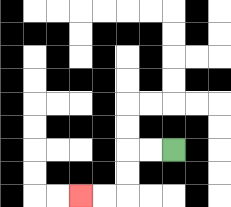{'start': '[7, 6]', 'end': '[3, 8]', 'path_directions': 'L,L,D,D,L,L', 'path_coordinates': '[[7, 6], [6, 6], [5, 6], [5, 7], [5, 8], [4, 8], [3, 8]]'}